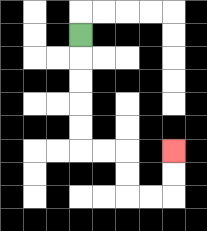{'start': '[3, 1]', 'end': '[7, 6]', 'path_directions': 'D,D,D,D,D,R,R,D,D,R,R,U,U', 'path_coordinates': '[[3, 1], [3, 2], [3, 3], [3, 4], [3, 5], [3, 6], [4, 6], [5, 6], [5, 7], [5, 8], [6, 8], [7, 8], [7, 7], [7, 6]]'}